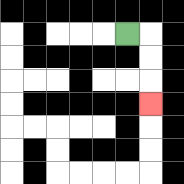{'start': '[5, 1]', 'end': '[6, 4]', 'path_directions': 'R,D,D,D', 'path_coordinates': '[[5, 1], [6, 1], [6, 2], [6, 3], [6, 4]]'}